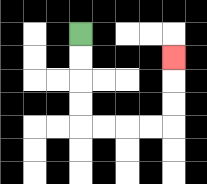{'start': '[3, 1]', 'end': '[7, 2]', 'path_directions': 'D,D,D,D,R,R,R,R,U,U,U', 'path_coordinates': '[[3, 1], [3, 2], [3, 3], [3, 4], [3, 5], [4, 5], [5, 5], [6, 5], [7, 5], [7, 4], [7, 3], [7, 2]]'}